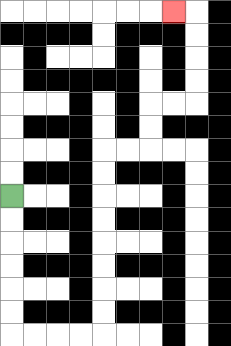{'start': '[0, 8]', 'end': '[7, 0]', 'path_directions': 'D,D,D,D,D,D,R,R,R,R,U,U,U,U,U,U,U,U,R,R,U,U,R,R,U,U,U,U,L', 'path_coordinates': '[[0, 8], [0, 9], [0, 10], [0, 11], [0, 12], [0, 13], [0, 14], [1, 14], [2, 14], [3, 14], [4, 14], [4, 13], [4, 12], [4, 11], [4, 10], [4, 9], [4, 8], [4, 7], [4, 6], [5, 6], [6, 6], [6, 5], [6, 4], [7, 4], [8, 4], [8, 3], [8, 2], [8, 1], [8, 0], [7, 0]]'}